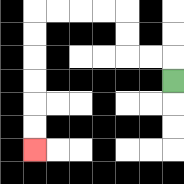{'start': '[7, 3]', 'end': '[1, 6]', 'path_directions': 'U,L,L,U,U,L,L,L,L,D,D,D,D,D,D', 'path_coordinates': '[[7, 3], [7, 2], [6, 2], [5, 2], [5, 1], [5, 0], [4, 0], [3, 0], [2, 0], [1, 0], [1, 1], [1, 2], [1, 3], [1, 4], [1, 5], [1, 6]]'}